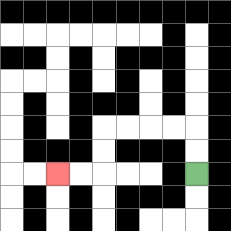{'start': '[8, 7]', 'end': '[2, 7]', 'path_directions': 'U,U,L,L,L,L,D,D,L,L', 'path_coordinates': '[[8, 7], [8, 6], [8, 5], [7, 5], [6, 5], [5, 5], [4, 5], [4, 6], [4, 7], [3, 7], [2, 7]]'}